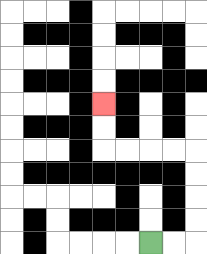{'start': '[6, 10]', 'end': '[4, 4]', 'path_directions': 'R,R,U,U,U,U,L,L,L,L,U,U', 'path_coordinates': '[[6, 10], [7, 10], [8, 10], [8, 9], [8, 8], [8, 7], [8, 6], [7, 6], [6, 6], [5, 6], [4, 6], [4, 5], [4, 4]]'}